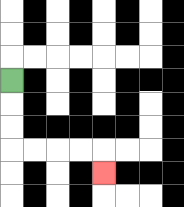{'start': '[0, 3]', 'end': '[4, 7]', 'path_directions': 'D,D,D,R,R,R,R,D', 'path_coordinates': '[[0, 3], [0, 4], [0, 5], [0, 6], [1, 6], [2, 6], [3, 6], [4, 6], [4, 7]]'}